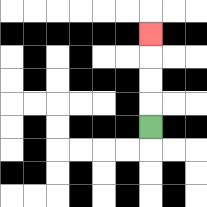{'start': '[6, 5]', 'end': '[6, 1]', 'path_directions': 'U,U,U,U', 'path_coordinates': '[[6, 5], [6, 4], [6, 3], [6, 2], [6, 1]]'}